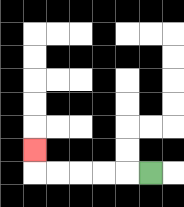{'start': '[6, 7]', 'end': '[1, 6]', 'path_directions': 'L,L,L,L,L,U', 'path_coordinates': '[[6, 7], [5, 7], [4, 7], [3, 7], [2, 7], [1, 7], [1, 6]]'}